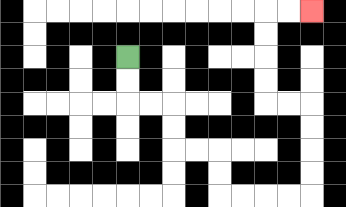{'start': '[5, 2]', 'end': '[13, 0]', 'path_directions': 'D,D,R,R,D,D,R,R,D,D,R,R,R,R,U,U,U,U,L,L,U,U,U,U,R,R', 'path_coordinates': '[[5, 2], [5, 3], [5, 4], [6, 4], [7, 4], [7, 5], [7, 6], [8, 6], [9, 6], [9, 7], [9, 8], [10, 8], [11, 8], [12, 8], [13, 8], [13, 7], [13, 6], [13, 5], [13, 4], [12, 4], [11, 4], [11, 3], [11, 2], [11, 1], [11, 0], [12, 0], [13, 0]]'}